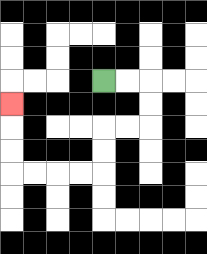{'start': '[4, 3]', 'end': '[0, 4]', 'path_directions': 'R,R,D,D,L,L,D,D,L,L,L,L,U,U,U', 'path_coordinates': '[[4, 3], [5, 3], [6, 3], [6, 4], [6, 5], [5, 5], [4, 5], [4, 6], [4, 7], [3, 7], [2, 7], [1, 7], [0, 7], [0, 6], [0, 5], [0, 4]]'}